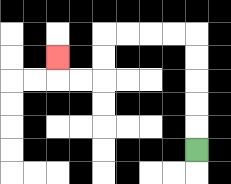{'start': '[8, 6]', 'end': '[2, 2]', 'path_directions': 'U,U,U,U,U,L,L,L,L,D,D,L,L,U', 'path_coordinates': '[[8, 6], [8, 5], [8, 4], [8, 3], [8, 2], [8, 1], [7, 1], [6, 1], [5, 1], [4, 1], [4, 2], [4, 3], [3, 3], [2, 3], [2, 2]]'}